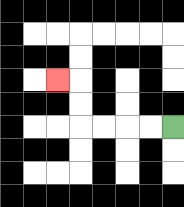{'start': '[7, 5]', 'end': '[2, 3]', 'path_directions': 'L,L,L,L,U,U,L', 'path_coordinates': '[[7, 5], [6, 5], [5, 5], [4, 5], [3, 5], [3, 4], [3, 3], [2, 3]]'}